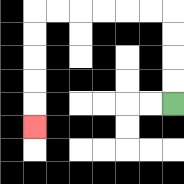{'start': '[7, 4]', 'end': '[1, 5]', 'path_directions': 'U,U,U,U,L,L,L,L,L,L,D,D,D,D,D', 'path_coordinates': '[[7, 4], [7, 3], [7, 2], [7, 1], [7, 0], [6, 0], [5, 0], [4, 0], [3, 0], [2, 0], [1, 0], [1, 1], [1, 2], [1, 3], [1, 4], [1, 5]]'}